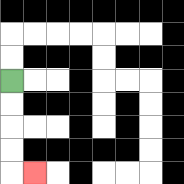{'start': '[0, 3]', 'end': '[1, 7]', 'path_directions': 'D,D,D,D,R', 'path_coordinates': '[[0, 3], [0, 4], [0, 5], [0, 6], [0, 7], [1, 7]]'}